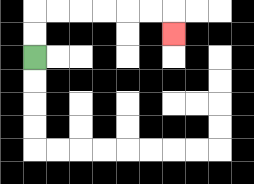{'start': '[1, 2]', 'end': '[7, 1]', 'path_directions': 'U,U,R,R,R,R,R,R,D', 'path_coordinates': '[[1, 2], [1, 1], [1, 0], [2, 0], [3, 0], [4, 0], [5, 0], [6, 0], [7, 0], [7, 1]]'}